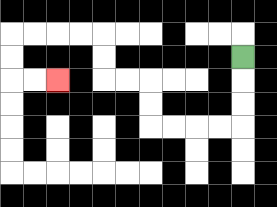{'start': '[10, 2]', 'end': '[2, 3]', 'path_directions': 'D,D,D,L,L,L,L,U,U,L,L,U,U,L,L,L,L,D,D,R,R', 'path_coordinates': '[[10, 2], [10, 3], [10, 4], [10, 5], [9, 5], [8, 5], [7, 5], [6, 5], [6, 4], [6, 3], [5, 3], [4, 3], [4, 2], [4, 1], [3, 1], [2, 1], [1, 1], [0, 1], [0, 2], [0, 3], [1, 3], [2, 3]]'}